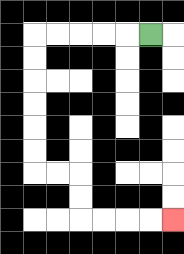{'start': '[6, 1]', 'end': '[7, 9]', 'path_directions': 'L,L,L,L,L,D,D,D,D,D,D,R,R,D,D,R,R,R,R', 'path_coordinates': '[[6, 1], [5, 1], [4, 1], [3, 1], [2, 1], [1, 1], [1, 2], [1, 3], [1, 4], [1, 5], [1, 6], [1, 7], [2, 7], [3, 7], [3, 8], [3, 9], [4, 9], [5, 9], [6, 9], [7, 9]]'}